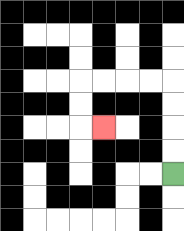{'start': '[7, 7]', 'end': '[4, 5]', 'path_directions': 'U,U,U,U,L,L,L,L,D,D,R', 'path_coordinates': '[[7, 7], [7, 6], [7, 5], [7, 4], [7, 3], [6, 3], [5, 3], [4, 3], [3, 3], [3, 4], [3, 5], [4, 5]]'}